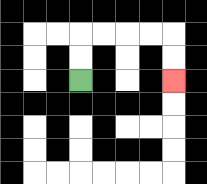{'start': '[3, 3]', 'end': '[7, 3]', 'path_directions': 'U,U,R,R,R,R,D,D', 'path_coordinates': '[[3, 3], [3, 2], [3, 1], [4, 1], [5, 1], [6, 1], [7, 1], [7, 2], [7, 3]]'}